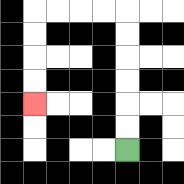{'start': '[5, 6]', 'end': '[1, 4]', 'path_directions': 'U,U,U,U,U,U,L,L,L,L,D,D,D,D', 'path_coordinates': '[[5, 6], [5, 5], [5, 4], [5, 3], [5, 2], [5, 1], [5, 0], [4, 0], [3, 0], [2, 0], [1, 0], [1, 1], [1, 2], [1, 3], [1, 4]]'}